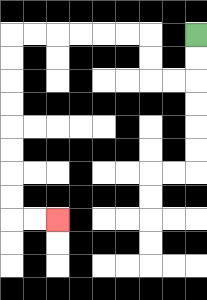{'start': '[8, 1]', 'end': '[2, 9]', 'path_directions': 'D,D,L,L,U,U,L,L,L,L,L,L,D,D,D,D,D,D,D,D,R,R', 'path_coordinates': '[[8, 1], [8, 2], [8, 3], [7, 3], [6, 3], [6, 2], [6, 1], [5, 1], [4, 1], [3, 1], [2, 1], [1, 1], [0, 1], [0, 2], [0, 3], [0, 4], [0, 5], [0, 6], [0, 7], [0, 8], [0, 9], [1, 9], [2, 9]]'}